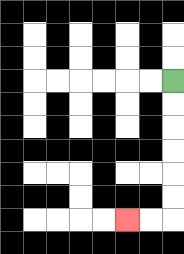{'start': '[7, 3]', 'end': '[5, 9]', 'path_directions': 'D,D,D,D,D,D,L,L', 'path_coordinates': '[[7, 3], [7, 4], [7, 5], [7, 6], [7, 7], [7, 8], [7, 9], [6, 9], [5, 9]]'}